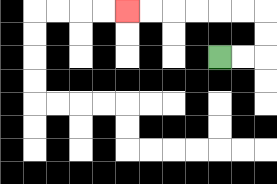{'start': '[9, 2]', 'end': '[5, 0]', 'path_directions': 'R,R,U,U,L,L,L,L,L,L', 'path_coordinates': '[[9, 2], [10, 2], [11, 2], [11, 1], [11, 0], [10, 0], [9, 0], [8, 0], [7, 0], [6, 0], [5, 0]]'}